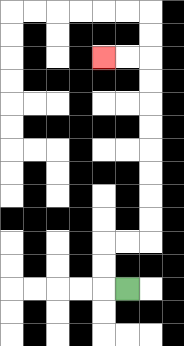{'start': '[5, 12]', 'end': '[4, 2]', 'path_directions': 'L,U,U,R,R,U,U,U,U,U,U,U,U,L,L', 'path_coordinates': '[[5, 12], [4, 12], [4, 11], [4, 10], [5, 10], [6, 10], [6, 9], [6, 8], [6, 7], [6, 6], [6, 5], [6, 4], [6, 3], [6, 2], [5, 2], [4, 2]]'}